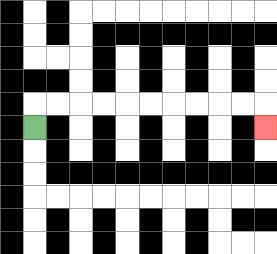{'start': '[1, 5]', 'end': '[11, 5]', 'path_directions': 'U,R,R,R,R,R,R,R,R,R,R,D', 'path_coordinates': '[[1, 5], [1, 4], [2, 4], [3, 4], [4, 4], [5, 4], [6, 4], [7, 4], [8, 4], [9, 4], [10, 4], [11, 4], [11, 5]]'}